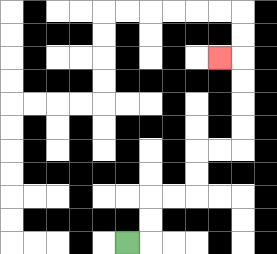{'start': '[5, 10]', 'end': '[9, 2]', 'path_directions': 'R,U,U,R,R,U,U,R,R,U,U,U,U,L', 'path_coordinates': '[[5, 10], [6, 10], [6, 9], [6, 8], [7, 8], [8, 8], [8, 7], [8, 6], [9, 6], [10, 6], [10, 5], [10, 4], [10, 3], [10, 2], [9, 2]]'}